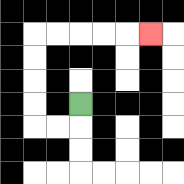{'start': '[3, 4]', 'end': '[6, 1]', 'path_directions': 'D,L,L,U,U,U,U,R,R,R,R,R', 'path_coordinates': '[[3, 4], [3, 5], [2, 5], [1, 5], [1, 4], [1, 3], [1, 2], [1, 1], [2, 1], [3, 1], [4, 1], [5, 1], [6, 1]]'}